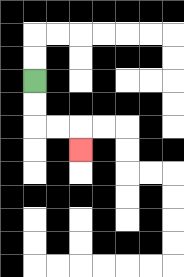{'start': '[1, 3]', 'end': '[3, 6]', 'path_directions': 'D,D,R,R,D', 'path_coordinates': '[[1, 3], [1, 4], [1, 5], [2, 5], [3, 5], [3, 6]]'}